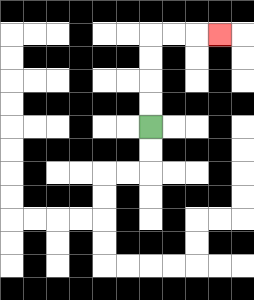{'start': '[6, 5]', 'end': '[9, 1]', 'path_directions': 'U,U,U,U,R,R,R', 'path_coordinates': '[[6, 5], [6, 4], [6, 3], [6, 2], [6, 1], [7, 1], [8, 1], [9, 1]]'}